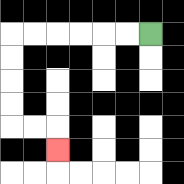{'start': '[6, 1]', 'end': '[2, 6]', 'path_directions': 'L,L,L,L,L,L,D,D,D,D,R,R,D', 'path_coordinates': '[[6, 1], [5, 1], [4, 1], [3, 1], [2, 1], [1, 1], [0, 1], [0, 2], [0, 3], [0, 4], [0, 5], [1, 5], [2, 5], [2, 6]]'}